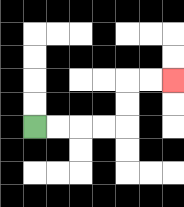{'start': '[1, 5]', 'end': '[7, 3]', 'path_directions': 'R,R,R,R,U,U,R,R', 'path_coordinates': '[[1, 5], [2, 5], [3, 5], [4, 5], [5, 5], [5, 4], [5, 3], [6, 3], [7, 3]]'}